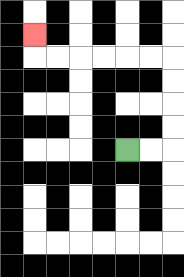{'start': '[5, 6]', 'end': '[1, 1]', 'path_directions': 'R,R,U,U,U,U,L,L,L,L,L,L,U', 'path_coordinates': '[[5, 6], [6, 6], [7, 6], [7, 5], [7, 4], [7, 3], [7, 2], [6, 2], [5, 2], [4, 2], [3, 2], [2, 2], [1, 2], [1, 1]]'}